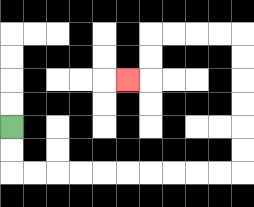{'start': '[0, 5]', 'end': '[5, 3]', 'path_directions': 'D,D,R,R,R,R,R,R,R,R,R,R,U,U,U,U,U,U,L,L,L,L,D,D,L', 'path_coordinates': '[[0, 5], [0, 6], [0, 7], [1, 7], [2, 7], [3, 7], [4, 7], [5, 7], [6, 7], [7, 7], [8, 7], [9, 7], [10, 7], [10, 6], [10, 5], [10, 4], [10, 3], [10, 2], [10, 1], [9, 1], [8, 1], [7, 1], [6, 1], [6, 2], [6, 3], [5, 3]]'}